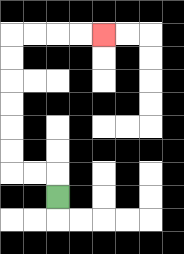{'start': '[2, 8]', 'end': '[4, 1]', 'path_directions': 'U,L,L,U,U,U,U,U,U,R,R,R,R', 'path_coordinates': '[[2, 8], [2, 7], [1, 7], [0, 7], [0, 6], [0, 5], [0, 4], [0, 3], [0, 2], [0, 1], [1, 1], [2, 1], [3, 1], [4, 1]]'}